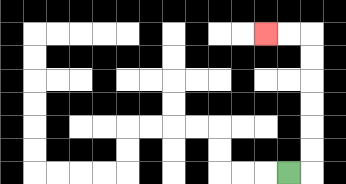{'start': '[12, 7]', 'end': '[11, 1]', 'path_directions': 'R,U,U,U,U,U,U,L,L', 'path_coordinates': '[[12, 7], [13, 7], [13, 6], [13, 5], [13, 4], [13, 3], [13, 2], [13, 1], [12, 1], [11, 1]]'}